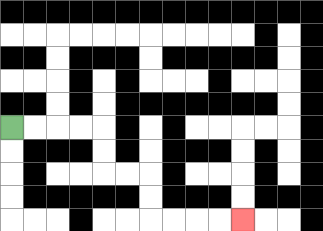{'start': '[0, 5]', 'end': '[10, 9]', 'path_directions': 'R,R,R,R,D,D,R,R,D,D,R,R,R,R', 'path_coordinates': '[[0, 5], [1, 5], [2, 5], [3, 5], [4, 5], [4, 6], [4, 7], [5, 7], [6, 7], [6, 8], [6, 9], [7, 9], [8, 9], [9, 9], [10, 9]]'}